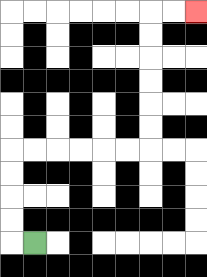{'start': '[1, 10]', 'end': '[8, 0]', 'path_directions': 'L,U,U,U,U,R,R,R,R,R,R,U,U,U,U,U,U,R,R', 'path_coordinates': '[[1, 10], [0, 10], [0, 9], [0, 8], [0, 7], [0, 6], [1, 6], [2, 6], [3, 6], [4, 6], [5, 6], [6, 6], [6, 5], [6, 4], [6, 3], [6, 2], [6, 1], [6, 0], [7, 0], [8, 0]]'}